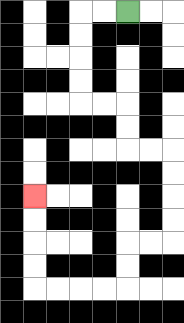{'start': '[5, 0]', 'end': '[1, 8]', 'path_directions': 'L,L,D,D,D,D,R,R,D,D,R,R,D,D,D,D,L,L,D,D,L,L,L,L,U,U,U,U', 'path_coordinates': '[[5, 0], [4, 0], [3, 0], [3, 1], [3, 2], [3, 3], [3, 4], [4, 4], [5, 4], [5, 5], [5, 6], [6, 6], [7, 6], [7, 7], [7, 8], [7, 9], [7, 10], [6, 10], [5, 10], [5, 11], [5, 12], [4, 12], [3, 12], [2, 12], [1, 12], [1, 11], [1, 10], [1, 9], [1, 8]]'}